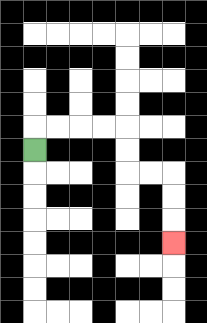{'start': '[1, 6]', 'end': '[7, 10]', 'path_directions': 'U,R,R,R,R,D,D,R,R,D,D,D', 'path_coordinates': '[[1, 6], [1, 5], [2, 5], [3, 5], [4, 5], [5, 5], [5, 6], [5, 7], [6, 7], [7, 7], [7, 8], [7, 9], [7, 10]]'}